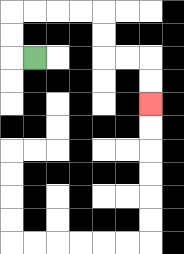{'start': '[1, 2]', 'end': '[6, 4]', 'path_directions': 'L,U,U,R,R,R,R,D,D,R,R,D,D', 'path_coordinates': '[[1, 2], [0, 2], [0, 1], [0, 0], [1, 0], [2, 0], [3, 0], [4, 0], [4, 1], [4, 2], [5, 2], [6, 2], [6, 3], [6, 4]]'}